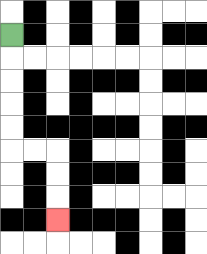{'start': '[0, 1]', 'end': '[2, 9]', 'path_directions': 'D,D,D,D,D,R,R,D,D,D', 'path_coordinates': '[[0, 1], [0, 2], [0, 3], [0, 4], [0, 5], [0, 6], [1, 6], [2, 6], [2, 7], [2, 8], [2, 9]]'}